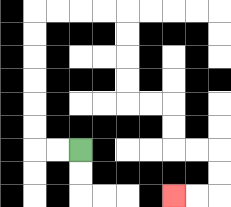{'start': '[3, 6]', 'end': '[7, 8]', 'path_directions': 'L,L,U,U,U,U,U,U,R,R,R,R,D,D,D,D,R,R,D,D,R,R,D,D,L,L', 'path_coordinates': '[[3, 6], [2, 6], [1, 6], [1, 5], [1, 4], [1, 3], [1, 2], [1, 1], [1, 0], [2, 0], [3, 0], [4, 0], [5, 0], [5, 1], [5, 2], [5, 3], [5, 4], [6, 4], [7, 4], [7, 5], [7, 6], [8, 6], [9, 6], [9, 7], [9, 8], [8, 8], [7, 8]]'}